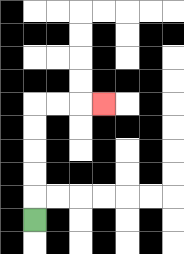{'start': '[1, 9]', 'end': '[4, 4]', 'path_directions': 'U,U,U,U,U,R,R,R', 'path_coordinates': '[[1, 9], [1, 8], [1, 7], [1, 6], [1, 5], [1, 4], [2, 4], [3, 4], [4, 4]]'}